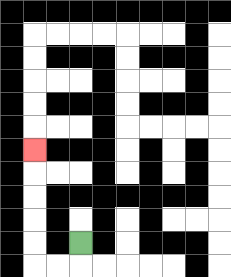{'start': '[3, 10]', 'end': '[1, 6]', 'path_directions': 'D,L,L,U,U,U,U,U', 'path_coordinates': '[[3, 10], [3, 11], [2, 11], [1, 11], [1, 10], [1, 9], [1, 8], [1, 7], [1, 6]]'}